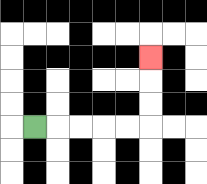{'start': '[1, 5]', 'end': '[6, 2]', 'path_directions': 'R,R,R,R,R,U,U,U', 'path_coordinates': '[[1, 5], [2, 5], [3, 5], [4, 5], [5, 5], [6, 5], [6, 4], [6, 3], [6, 2]]'}